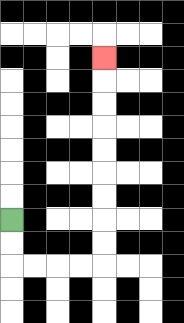{'start': '[0, 9]', 'end': '[4, 2]', 'path_directions': 'D,D,R,R,R,R,U,U,U,U,U,U,U,U,U', 'path_coordinates': '[[0, 9], [0, 10], [0, 11], [1, 11], [2, 11], [3, 11], [4, 11], [4, 10], [4, 9], [4, 8], [4, 7], [4, 6], [4, 5], [4, 4], [4, 3], [4, 2]]'}